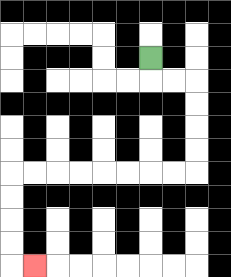{'start': '[6, 2]', 'end': '[1, 11]', 'path_directions': 'D,R,R,D,D,D,D,L,L,L,L,L,L,L,L,D,D,D,D,R', 'path_coordinates': '[[6, 2], [6, 3], [7, 3], [8, 3], [8, 4], [8, 5], [8, 6], [8, 7], [7, 7], [6, 7], [5, 7], [4, 7], [3, 7], [2, 7], [1, 7], [0, 7], [0, 8], [0, 9], [0, 10], [0, 11], [1, 11]]'}